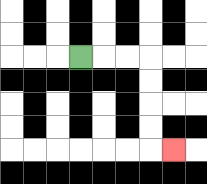{'start': '[3, 2]', 'end': '[7, 6]', 'path_directions': 'R,R,R,D,D,D,D,R', 'path_coordinates': '[[3, 2], [4, 2], [5, 2], [6, 2], [6, 3], [6, 4], [6, 5], [6, 6], [7, 6]]'}